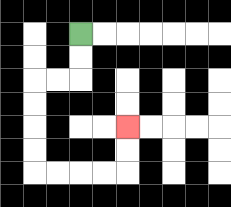{'start': '[3, 1]', 'end': '[5, 5]', 'path_directions': 'D,D,L,L,D,D,D,D,R,R,R,R,U,U', 'path_coordinates': '[[3, 1], [3, 2], [3, 3], [2, 3], [1, 3], [1, 4], [1, 5], [1, 6], [1, 7], [2, 7], [3, 7], [4, 7], [5, 7], [5, 6], [5, 5]]'}